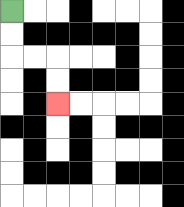{'start': '[0, 0]', 'end': '[2, 4]', 'path_directions': 'D,D,R,R,D,D', 'path_coordinates': '[[0, 0], [0, 1], [0, 2], [1, 2], [2, 2], [2, 3], [2, 4]]'}